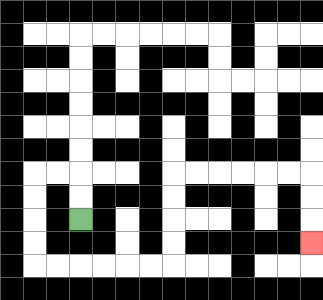{'start': '[3, 9]', 'end': '[13, 10]', 'path_directions': 'U,U,L,L,D,D,D,D,R,R,R,R,R,R,U,U,U,U,R,R,R,R,R,R,D,D,D', 'path_coordinates': '[[3, 9], [3, 8], [3, 7], [2, 7], [1, 7], [1, 8], [1, 9], [1, 10], [1, 11], [2, 11], [3, 11], [4, 11], [5, 11], [6, 11], [7, 11], [7, 10], [7, 9], [7, 8], [7, 7], [8, 7], [9, 7], [10, 7], [11, 7], [12, 7], [13, 7], [13, 8], [13, 9], [13, 10]]'}